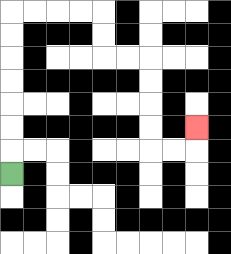{'start': '[0, 7]', 'end': '[8, 5]', 'path_directions': 'U,U,U,U,U,U,U,R,R,R,R,D,D,R,R,D,D,D,D,R,R,U', 'path_coordinates': '[[0, 7], [0, 6], [0, 5], [0, 4], [0, 3], [0, 2], [0, 1], [0, 0], [1, 0], [2, 0], [3, 0], [4, 0], [4, 1], [4, 2], [5, 2], [6, 2], [6, 3], [6, 4], [6, 5], [6, 6], [7, 6], [8, 6], [8, 5]]'}